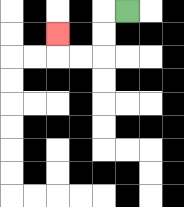{'start': '[5, 0]', 'end': '[2, 1]', 'path_directions': 'L,D,D,L,L,U', 'path_coordinates': '[[5, 0], [4, 0], [4, 1], [4, 2], [3, 2], [2, 2], [2, 1]]'}